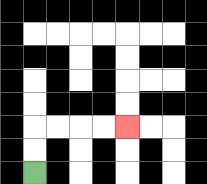{'start': '[1, 7]', 'end': '[5, 5]', 'path_directions': 'U,U,R,R,R,R', 'path_coordinates': '[[1, 7], [1, 6], [1, 5], [2, 5], [3, 5], [4, 5], [5, 5]]'}